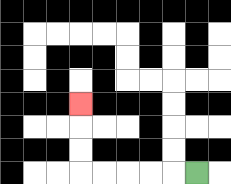{'start': '[8, 7]', 'end': '[3, 4]', 'path_directions': 'L,L,L,L,L,U,U,U', 'path_coordinates': '[[8, 7], [7, 7], [6, 7], [5, 7], [4, 7], [3, 7], [3, 6], [3, 5], [3, 4]]'}